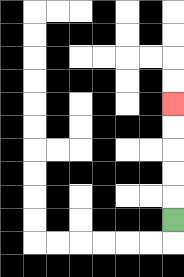{'start': '[7, 9]', 'end': '[7, 4]', 'path_directions': 'U,U,U,U,U', 'path_coordinates': '[[7, 9], [7, 8], [7, 7], [7, 6], [7, 5], [7, 4]]'}